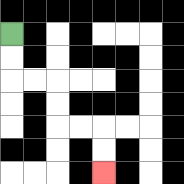{'start': '[0, 1]', 'end': '[4, 7]', 'path_directions': 'D,D,R,R,D,D,R,R,D,D', 'path_coordinates': '[[0, 1], [0, 2], [0, 3], [1, 3], [2, 3], [2, 4], [2, 5], [3, 5], [4, 5], [4, 6], [4, 7]]'}